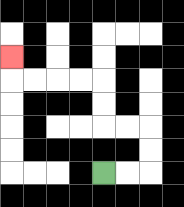{'start': '[4, 7]', 'end': '[0, 2]', 'path_directions': 'R,R,U,U,L,L,U,U,L,L,L,L,U', 'path_coordinates': '[[4, 7], [5, 7], [6, 7], [6, 6], [6, 5], [5, 5], [4, 5], [4, 4], [4, 3], [3, 3], [2, 3], [1, 3], [0, 3], [0, 2]]'}